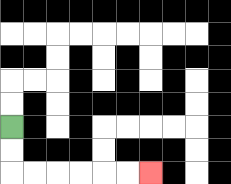{'start': '[0, 5]', 'end': '[6, 7]', 'path_directions': 'D,D,R,R,R,R,R,R', 'path_coordinates': '[[0, 5], [0, 6], [0, 7], [1, 7], [2, 7], [3, 7], [4, 7], [5, 7], [6, 7]]'}